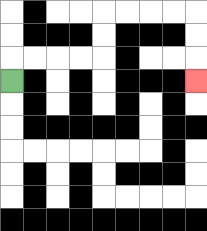{'start': '[0, 3]', 'end': '[8, 3]', 'path_directions': 'U,R,R,R,R,U,U,R,R,R,R,D,D,D', 'path_coordinates': '[[0, 3], [0, 2], [1, 2], [2, 2], [3, 2], [4, 2], [4, 1], [4, 0], [5, 0], [6, 0], [7, 0], [8, 0], [8, 1], [8, 2], [8, 3]]'}